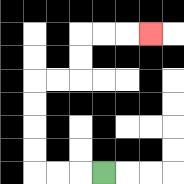{'start': '[4, 7]', 'end': '[6, 1]', 'path_directions': 'L,L,L,U,U,U,U,R,R,U,U,R,R,R', 'path_coordinates': '[[4, 7], [3, 7], [2, 7], [1, 7], [1, 6], [1, 5], [1, 4], [1, 3], [2, 3], [3, 3], [3, 2], [3, 1], [4, 1], [5, 1], [6, 1]]'}